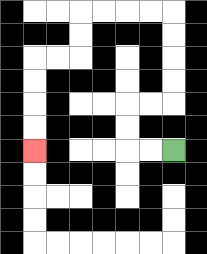{'start': '[7, 6]', 'end': '[1, 6]', 'path_directions': 'L,L,U,U,R,R,U,U,U,U,L,L,L,L,D,D,L,L,D,D,D,D', 'path_coordinates': '[[7, 6], [6, 6], [5, 6], [5, 5], [5, 4], [6, 4], [7, 4], [7, 3], [7, 2], [7, 1], [7, 0], [6, 0], [5, 0], [4, 0], [3, 0], [3, 1], [3, 2], [2, 2], [1, 2], [1, 3], [1, 4], [1, 5], [1, 6]]'}